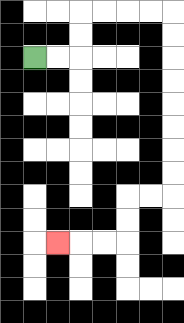{'start': '[1, 2]', 'end': '[2, 10]', 'path_directions': 'R,R,U,U,R,R,R,R,D,D,D,D,D,D,D,D,L,L,D,D,L,L,L', 'path_coordinates': '[[1, 2], [2, 2], [3, 2], [3, 1], [3, 0], [4, 0], [5, 0], [6, 0], [7, 0], [7, 1], [7, 2], [7, 3], [7, 4], [7, 5], [7, 6], [7, 7], [7, 8], [6, 8], [5, 8], [5, 9], [5, 10], [4, 10], [3, 10], [2, 10]]'}